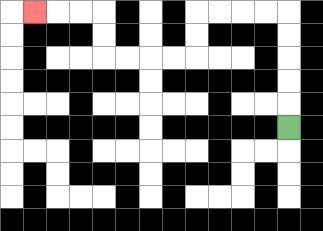{'start': '[12, 5]', 'end': '[1, 0]', 'path_directions': 'U,U,U,U,U,L,L,L,L,D,D,L,L,L,L,U,U,L,L,L', 'path_coordinates': '[[12, 5], [12, 4], [12, 3], [12, 2], [12, 1], [12, 0], [11, 0], [10, 0], [9, 0], [8, 0], [8, 1], [8, 2], [7, 2], [6, 2], [5, 2], [4, 2], [4, 1], [4, 0], [3, 0], [2, 0], [1, 0]]'}